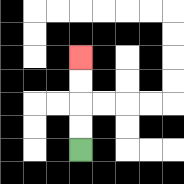{'start': '[3, 6]', 'end': '[3, 2]', 'path_directions': 'U,U,U,U', 'path_coordinates': '[[3, 6], [3, 5], [3, 4], [3, 3], [3, 2]]'}